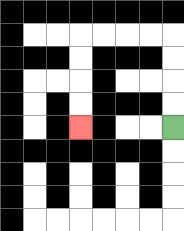{'start': '[7, 5]', 'end': '[3, 5]', 'path_directions': 'U,U,U,U,L,L,L,L,D,D,D,D', 'path_coordinates': '[[7, 5], [7, 4], [7, 3], [7, 2], [7, 1], [6, 1], [5, 1], [4, 1], [3, 1], [3, 2], [3, 3], [3, 4], [3, 5]]'}